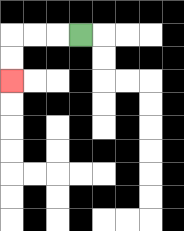{'start': '[3, 1]', 'end': '[0, 3]', 'path_directions': 'L,L,L,D,D', 'path_coordinates': '[[3, 1], [2, 1], [1, 1], [0, 1], [0, 2], [0, 3]]'}